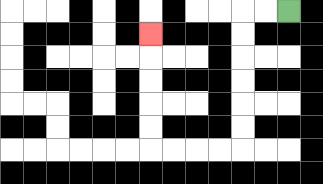{'start': '[12, 0]', 'end': '[6, 1]', 'path_directions': 'L,L,D,D,D,D,D,D,L,L,L,L,U,U,U,U,U', 'path_coordinates': '[[12, 0], [11, 0], [10, 0], [10, 1], [10, 2], [10, 3], [10, 4], [10, 5], [10, 6], [9, 6], [8, 6], [7, 6], [6, 6], [6, 5], [6, 4], [6, 3], [6, 2], [6, 1]]'}